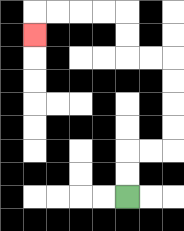{'start': '[5, 8]', 'end': '[1, 1]', 'path_directions': 'U,U,R,R,U,U,U,U,L,L,U,U,L,L,L,L,D', 'path_coordinates': '[[5, 8], [5, 7], [5, 6], [6, 6], [7, 6], [7, 5], [7, 4], [7, 3], [7, 2], [6, 2], [5, 2], [5, 1], [5, 0], [4, 0], [3, 0], [2, 0], [1, 0], [1, 1]]'}